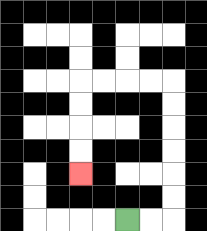{'start': '[5, 9]', 'end': '[3, 7]', 'path_directions': 'R,R,U,U,U,U,U,U,L,L,L,L,D,D,D,D', 'path_coordinates': '[[5, 9], [6, 9], [7, 9], [7, 8], [7, 7], [7, 6], [7, 5], [7, 4], [7, 3], [6, 3], [5, 3], [4, 3], [3, 3], [3, 4], [3, 5], [3, 6], [3, 7]]'}